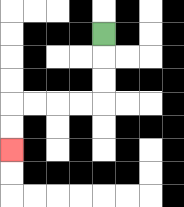{'start': '[4, 1]', 'end': '[0, 6]', 'path_directions': 'D,D,D,L,L,L,L,D,D', 'path_coordinates': '[[4, 1], [4, 2], [4, 3], [4, 4], [3, 4], [2, 4], [1, 4], [0, 4], [0, 5], [0, 6]]'}